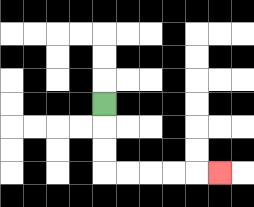{'start': '[4, 4]', 'end': '[9, 7]', 'path_directions': 'D,D,D,R,R,R,R,R', 'path_coordinates': '[[4, 4], [4, 5], [4, 6], [4, 7], [5, 7], [6, 7], [7, 7], [8, 7], [9, 7]]'}